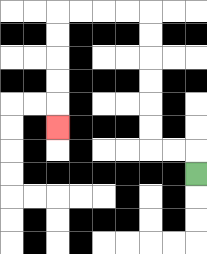{'start': '[8, 7]', 'end': '[2, 5]', 'path_directions': 'U,L,L,U,U,U,U,U,U,L,L,L,L,D,D,D,D,D', 'path_coordinates': '[[8, 7], [8, 6], [7, 6], [6, 6], [6, 5], [6, 4], [6, 3], [6, 2], [6, 1], [6, 0], [5, 0], [4, 0], [3, 0], [2, 0], [2, 1], [2, 2], [2, 3], [2, 4], [2, 5]]'}